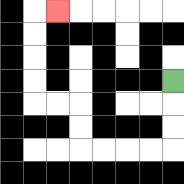{'start': '[7, 3]', 'end': '[2, 0]', 'path_directions': 'D,D,D,L,L,L,L,U,U,L,L,U,U,U,U,R', 'path_coordinates': '[[7, 3], [7, 4], [7, 5], [7, 6], [6, 6], [5, 6], [4, 6], [3, 6], [3, 5], [3, 4], [2, 4], [1, 4], [1, 3], [1, 2], [1, 1], [1, 0], [2, 0]]'}